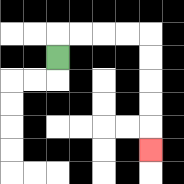{'start': '[2, 2]', 'end': '[6, 6]', 'path_directions': 'U,R,R,R,R,D,D,D,D,D', 'path_coordinates': '[[2, 2], [2, 1], [3, 1], [4, 1], [5, 1], [6, 1], [6, 2], [6, 3], [6, 4], [6, 5], [6, 6]]'}